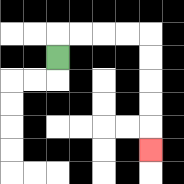{'start': '[2, 2]', 'end': '[6, 6]', 'path_directions': 'U,R,R,R,R,D,D,D,D,D', 'path_coordinates': '[[2, 2], [2, 1], [3, 1], [4, 1], [5, 1], [6, 1], [6, 2], [6, 3], [6, 4], [6, 5], [6, 6]]'}